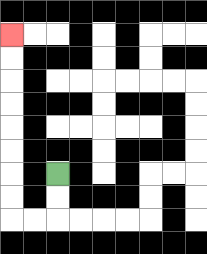{'start': '[2, 7]', 'end': '[0, 1]', 'path_directions': 'D,D,L,L,U,U,U,U,U,U,U,U', 'path_coordinates': '[[2, 7], [2, 8], [2, 9], [1, 9], [0, 9], [0, 8], [0, 7], [0, 6], [0, 5], [0, 4], [0, 3], [0, 2], [0, 1]]'}